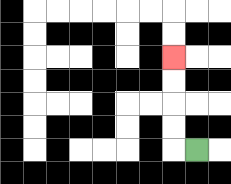{'start': '[8, 6]', 'end': '[7, 2]', 'path_directions': 'L,U,U,U,U', 'path_coordinates': '[[8, 6], [7, 6], [7, 5], [7, 4], [7, 3], [7, 2]]'}